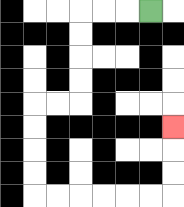{'start': '[6, 0]', 'end': '[7, 5]', 'path_directions': 'L,L,L,D,D,D,D,L,L,D,D,D,D,R,R,R,R,R,R,U,U,U', 'path_coordinates': '[[6, 0], [5, 0], [4, 0], [3, 0], [3, 1], [3, 2], [3, 3], [3, 4], [2, 4], [1, 4], [1, 5], [1, 6], [1, 7], [1, 8], [2, 8], [3, 8], [4, 8], [5, 8], [6, 8], [7, 8], [7, 7], [7, 6], [7, 5]]'}